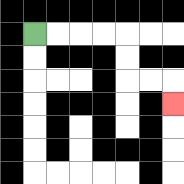{'start': '[1, 1]', 'end': '[7, 4]', 'path_directions': 'R,R,R,R,D,D,R,R,D', 'path_coordinates': '[[1, 1], [2, 1], [3, 1], [4, 1], [5, 1], [5, 2], [5, 3], [6, 3], [7, 3], [7, 4]]'}